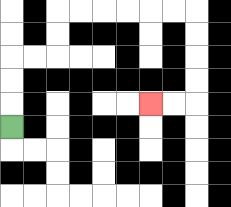{'start': '[0, 5]', 'end': '[6, 4]', 'path_directions': 'U,U,U,R,R,U,U,R,R,R,R,R,R,D,D,D,D,L,L', 'path_coordinates': '[[0, 5], [0, 4], [0, 3], [0, 2], [1, 2], [2, 2], [2, 1], [2, 0], [3, 0], [4, 0], [5, 0], [6, 0], [7, 0], [8, 0], [8, 1], [8, 2], [8, 3], [8, 4], [7, 4], [6, 4]]'}